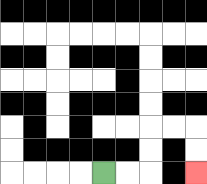{'start': '[4, 7]', 'end': '[8, 7]', 'path_directions': 'R,R,U,U,R,R,D,D', 'path_coordinates': '[[4, 7], [5, 7], [6, 7], [6, 6], [6, 5], [7, 5], [8, 5], [8, 6], [8, 7]]'}